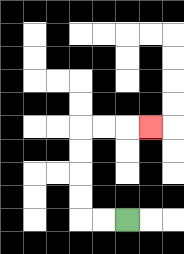{'start': '[5, 9]', 'end': '[6, 5]', 'path_directions': 'L,L,U,U,U,U,R,R,R', 'path_coordinates': '[[5, 9], [4, 9], [3, 9], [3, 8], [3, 7], [3, 6], [3, 5], [4, 5], [5, 5], [6, 5]]'}